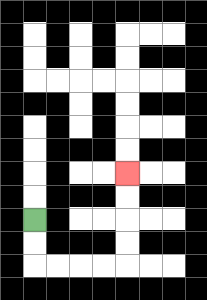{'start': '[1, 9]', 'end': '[5, 7]', 'path_directions': 'D,D,R,R,R,R,U,U,U,U', 'path_coordinates': '[[1, 9], [1, 10], [1, 11], [2, 11], [3, 11], [4, 11], [5, 11], [5, 10], [5, 9], [5, 8], [5, 7]]'}